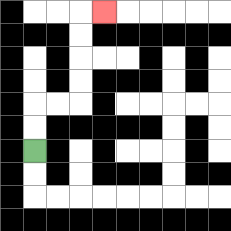{'start': '[1, 6]', 'end': '[4, 0]', 'path_directions': 'U,U,R,R,U,U,U,U,R', 'path_coordinates': '[[1, 6], [1, 5], [1, 4], [2, 4], [3, 4], [3, 3], [3, 2], [3, 1], [3, 0], [4, 0]]'}